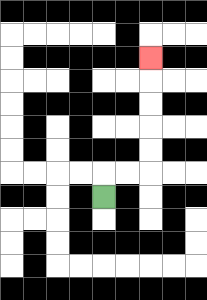{'start': '[4, 8]', 'end': '[6, 2]', 'path_directions': 'U,R,R,U,U,U,U,U', 'path_coordinates': '[[4, 8], [4, 7], [5, 7], [6, 7], [6, 6], [6, 5], [6, 4], [6, 3], [6, 2]]'}